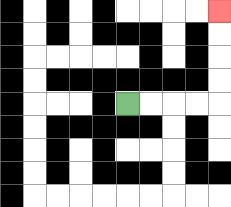{'start': '[5, 4]', 'end': '[9, 0]', 'path_directions': 'R,R,R,R,U,U,U,U', 'path_coordinates': '[[5, 4], [6, 4], [7, 4], [8, 4], [9, 4], [9, 3], [9, 2], [9, 1], [9, 0]]'}